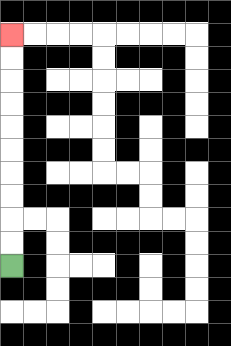{'start': '[0, 11]', 'end': '[0, 1]', 'path_directions': 'U,U,U,U,U,U,U,U,U,U', 'path_coordinates': '[[0, 11], [0, 10], [0, 9], [0, 8], [0, 7], [0, 6], [0, 5], [0, 4], [0, 3], [0, 2], [0, 1]]'}